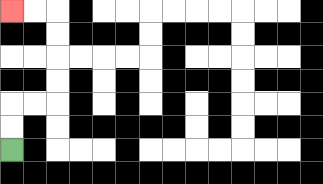{'start': '[0, 6]', 'end': '[0, 0]', 'path_directions': 'U,U,R,R,U,U,U,U,L,L', 'path_coordinates': '[[0, 6], [0, 5], [0, 4], [1, 4], [2, 4], [2, 3], [2, 2], [2, 1], [2, 0], [1, 0], [0, 0]]'}